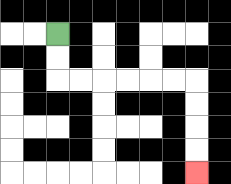{'start': '[2, 1]', 'end': '[8, 7]', 'path_directions': 'D,D,R,R,R,R,R,R,D,D,D,D', 'path_coordinates': '[[2, 1], [2, 2], [2, 3], [3, 3], [4, 3], [5, 3], [6, 3], [7, 3], [8, 3], [8, 4], [8, 5], [8, 6], [8, 7]]'}